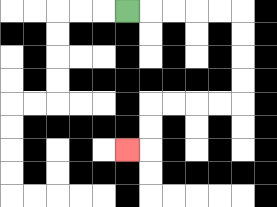{'start': '[5, 0]', 'end': '[5, 6]', 'path_directions': 'R,R,R,R,R,D,D,D,D,L,L,L,L,D,D,L', 'path_coordinates': '[[5, 0], [6, 0], [7, 0], [8, 0], [9, 0], [10, 0], [10, 1], [10, 2], [10, 3], [10, 4], [9, 4], [8, 4], [7, 4], [6, 4], [6, 5], [6, 6], [5, 6]]'}